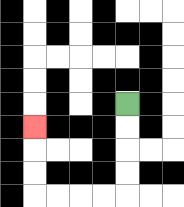{'start': '[5, 4]', 'end': '[1, 5]', 'path_directions': 'D,D,D,D,L,L,L,L,U,U,U', 'path_coordinates': '[[5, 4], [5, 5], [5, 6], [5, 7], [5, 8], [4, 8], [3, 8], [2, 8], [1, 8], [1, 7], [1, 6], [1, 5]]'}